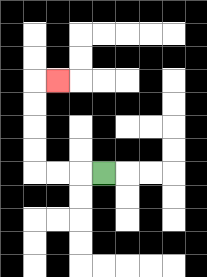{'start': '[4, 7]', 'end': '[2, 3]', 'path_directions': 'L,L,L,U,U,U,U,R', 'path_coordinates': '[[4, 7], [3, 7], [2, 7], [1, 7], [1, 6], [1, 5], [1, 4], [1, 3], [2, 3]]'}